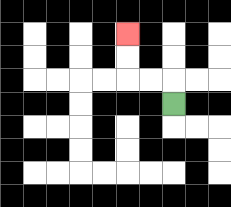{'start': '[7, 4]', 'end': '[5, 1]', 'path_directions': 'U,L,L,U,U', 'path_coordinates': '[[7, 4], [7, 3], [6, 3], [5, 3], [5, 2], [5, 1]]'}